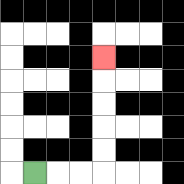{'start': '[1, 7]', 'end': '[4, 2]', 'path_directions': 'R,R,R,U,U,U,U,U', 'path_coordinates': '[[1, 7], [2, 7], [3, 7], [4, 7], [4, 6], [4, 5], [4, 4], [4, 3], [4, 2]]'}